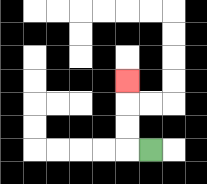{'start': '[6, 6]', 'end': '[5, 3]', 'path_directions': 'L,U,U,U', 'path_coordinates': '[[6, 6], [5, 6], [5, 5], [5, 4], [5, 3]]'}